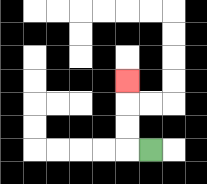{'start': '[6, 6]', 'end': '[5, 3]', 'path_directions': 'L,U,U,U', 'path_coordinates': '[[6, 6], [5, 6], [5, 5], [5, 4], [5, 3]]'}